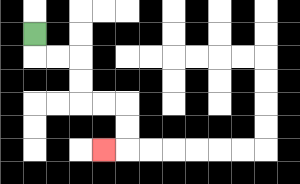{'start': '[1, 1]', 'end': '[4, 6]', 'path_directions': 'D,R,R,D,D,R,R,D,D,L', 'path_coordinates': '[[1, 1], [1, 2], [2, 2], [3, 2], [3, 3], [3, 4], [4, 4], [5, 4], [5, 5], [5, 6], [4, 6]]'}